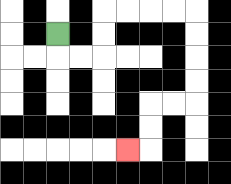{'start': '[2, 1]', 'end': '[5, 6]', 'path_directions': 'D,R,R,U,U,R,R,R,R,D,D,D,D,L,L,D,D,L', 'path_coordinates': '[[2, 1], [2, 2], [3, 2], [4, 2], [4, 1], [4, 0], [5, 0], [6, 0], [7, 0], [8, 0], [8, 1], [8, 2], [8, 3], [8, 4], [7, 4], [6, 4], [6, 5], [6, 6], [5, 6]]'}